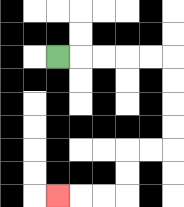{'start': '[2, 2]', 'end': '[2, 8]', 'path_directions': 'R,R,R,R,R,D,D,D,D,L,L,D,D,L,L,L', 'path_coordinates': '[[2, 2], [3, 2], [4, 2], [5, 2], [6, 2], [7, 2], [7, 3], [7, 4], [7, 5], [7, 6], [6, 6], [5, 6], [5, 7], [5, 8], [4, 8], [3, 8], [2, 8]]'}